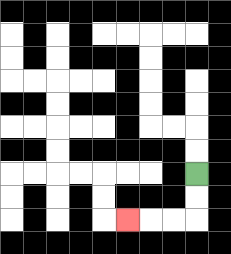{'start': '[8, 7]', 'end': '[5, 9]', 'path_directions': 'D,D,L,L,L', 'path_coordinates': '[[8, 7], [8, 8], [8, 9], [7, 9], [6, 9], [5, 9]]'}